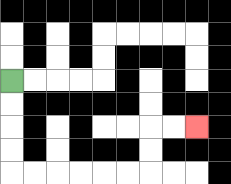{'start': '[0, 3]', 'end': '[8, 5]', 'path_directions': 'D,D,D,D,R,R,R,R,R,R,U,U,R,R', 'path_coordinates': '[[0, 3], [0, 4], [0, 5], [0, 6], [0, 7], [1, 7], [2, 7], [3, 7], [4, 7], [5, 7], [6, 7], [6, 6], [6, 5], [7, 5], [8, 5]]'}